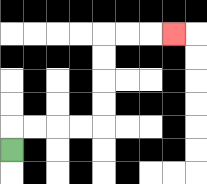{'start': '[0, 6]', 'end': '[7, 1]', 'path_directions': 'U,R,R,R,R,U,U,U,U,R,R,R', 'path_coordinates': '[[0, 6], [0, 5], [1, 5], [2, 5], [3, 5], [4, 5], [4, 4], [4, 3], [4, 2], [4, 1], [5, 1], [6, 1], [7, 1]]'}